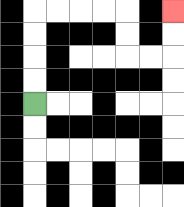{'start': '[1, 4]', 'end': '[7, 0]', 'path_directions': 'U,U,U,U,R,R,R,R,D,D,R,R,U,U', 'path_coordinates': '[[1, 4], [1, 3], [1, 2], [1, 1], [1, 0], [2, 0], [3, 0], [4, 0], [5, 0], [5, 1], [5, 2], [6, 2], [7, 2], [7, 1], [7, 0]]'}